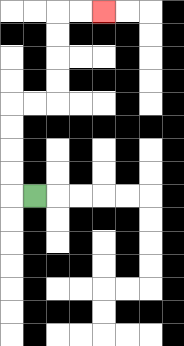{'start': '[1, 8]', 'end': '[4, 0]', 'path_directions': 'L,U,U,U,U,R,R,U,U,U,U,R,R', 'path_coordinates': '[[1, 8], [0, 8], [0, 7], [0, 6], [0, 5], [0, 4], [1, 4], [2, 4], [2, 3], [2, 2], [2, 1], [2, 0], [3, 0], [4, 0]]'}